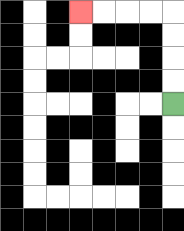{'start': '[7, 4]', 'end': '[3, 0]', 'path_directions': 'U,U,U,U,L,L,L,L', 'path_coordinates': '[[7, 4], [7, 3], [7, 2], [7, 1], [7, 0], [6, 0], [5, 0], [4, 0], [3, 0]]'}